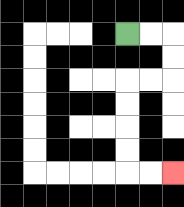{'start': '[5, 1]', 'end': '[7, 7]', 'path_directions': 'R,R,D,D,L,L,D,D,D,D,R,R', 'path_coordinates': '[[5, 1], [6, 1], [7, 1], [7, 2], [7, 3], [6, 3], [5, 3], [5, 4], [5, 5], [5, 6], [5, 7], [6, 7], [7, 7]]'}